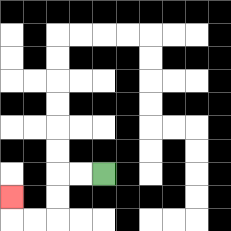{'start': '[4, 7]', 'end': '[0, 8]', 'path_directions': 'L,L,D,D,L,L,U', 'path_coordinates': '[[4, 7], [3, 7], [2, 7], [2, 8], [2, 9], [1, 9], [0, 9], [0, 8]]'}